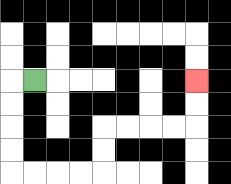{'start': '[1, 3]', 'end': '[8, 3]', 'path_directions': 'L,D,D,D,D,R,R,R,R,U,U,R,R,R,R,U,U', 'path_coordinates': '[[1, 3], [0, 3], [0, 4], [0, 5], [0, 6], [0, 7], [1, 7], [2, 7], [3, 7], [4, 7], [4, 6], [4, 5], [5, 5], [6, 5], [7, 5], [8, 5], [8, 4], [8, 3]]'}